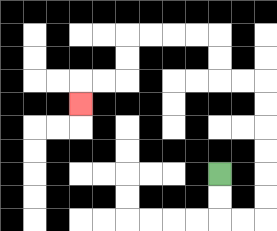{'start': '[9, 7]', 'end': '[3, 4]', 'path_directions': 'D,D,R,R,U,U,U,U,U,U,L,L,U,U,L,L,L,L,D,D,L,L,D', 'path_coordinates': '[[9, 7], [9, 8], [9, 9], [10, 9], [11, 9], [11, 8], [11, 7], [11, 6], [11, 5], [11, 4], [11, 3], [10, 3], [9, 3], [9, 2], [9, 1], [8, 1], [7, 1], [6, 1], [5, 1], [5, 2], [5, 3], [4, 3], [3, 3], [3, 4]]'}